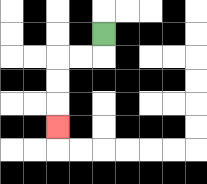{'start': '[4, 1]', 'end': '[2, 5]', 'path_directions': 'D,L,L,D,D,D', 'path_coordinates': '[[4, 1], [4, 2], [3, 2], [2, 2], [2, 3], [2, 4], [2, 5]]'}